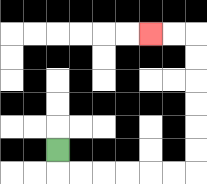{'start': '[2, 6]', 'end': '[6, 1]', 'path_directions': 'D,R,R,R,R,R,R,U,U,U,U,U,U,L,L', 'path_coordinates': '[[2, 6], [2, 7], [3, 7], [4, 7], [5, 7], [6, 7], [7, 7], [8, 7], [8, 6], [8, 5], [8, 4], [8, 3], [8, 2], [8, 1], [7, 1], [6, 1]]'}